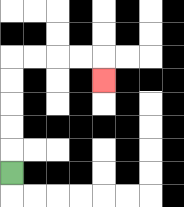{'start': '[0, 7]', 'end': '[4, 3]', 'path_directions': 'U,U,U,U,U,R,R,R,R,D', 'path_coordinates': '[[0, 7], [0, 6], [0, 5], [0, 4], [0, 3], [0, 2], [1, 2], [2, 2], [3, 2], [4, 2], [4, 3]]'}